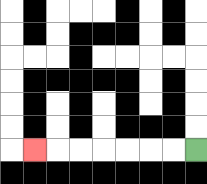{'start': '[8, 6]', 'end': '[1, 6]', 'path_directions': 'L,L,L,L,L,L,L', 'path_coordinates': '[[8, 6], [7, 6], [6, 6], [5, 6], [4, 6], [3, 6], [2, 6], [1, 6]]'}